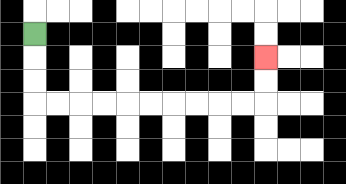{'start': '[1, 1]', 'end': '[11, 2]', 'path_directions': 'D,D,D,R,R,R,R,R,R,R,R,R,R,U,U', 'path_coordinates': '[[1, 1], [1, 2], [1, 3], [1, 4], [2, 4], [3, 4], [4, 4], [5, 4], [6, 4], [7, 4], [8, 4], [9, 4], [10, 4], [11, 4], [11, 3], [11, 2]]'}